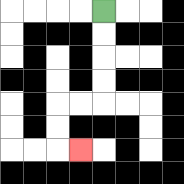{'start': '[4, 0]', 'end': '[3, 6]', 'path_directions': 'D,D,D,D,L,L,D,D,R', 'path_coordinates': '[[4, 0], [4, 1], [4, 2], [4, 3], [4, 4], [3, 4], [2, 4], [2, 5], [2, 6], [3, 6]]'}